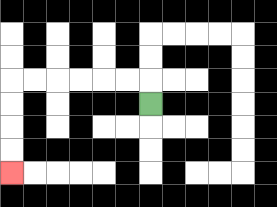{'start': '[6, 4]', 'end': '[0, 7]', 'path_directions': 'U,L,L,L,L,L,L,D,D,D,D', 'path_coordinates': '[[6, 4], [6, 3], [5, 3], [4, 3], [3, 3], [2, 3], [1, 3], [0, 3], [0, 4], [0, 5], [0, 6], [0, 7]]'}